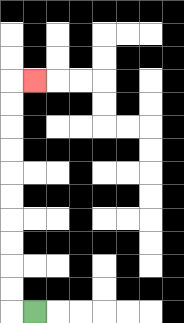{'start': '[1, 13]', 'end': '[1, 3]', 'path_directions': 'L,U,U,U,U,U,U,U,U,U,U,R', 'path_coordinates': '[[1, 13], [0, 13], [0, 12], [0, 11], [0, 10], [0, 9], [0, 8], [0, 7], [0, 6], [0, 5], [0, 4], [0, 3], [1, 3]]'}